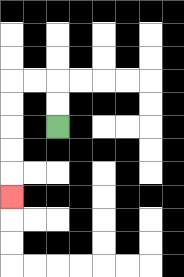{'start': '[2, 5]', 'end': '[0, 8]', 'path_directions': 'U,U,L,L,D,D,D,D,D', 'path_coordinates': '[[2, 5], [2, 4], [2, 3], [1, 3], [0, 3], [0, 4], [0, 5], [0, 6], [0, 7], [0, 8]]'}